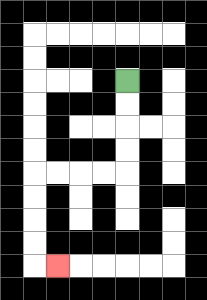{'start': '[5, 3]', 'end': '[2, 11]', 'path_directions': 'D,D,D,D,L,L,L,L,D,D,D,D,R', 'path_coordinates': '[[5, 3], [5, 4], [5, 5], [5, 6], [5, 7], [4, 7], [3, 7], [2, 7], [1, 7], [1, 8], [1, 9], [1, 10], [1, 11], [2, 11]]'}